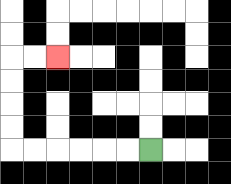{'start': '[6, 6]', 'end': '[2, 2]', 'path_directions': 'L,L,L,L,L,L,U,U,U,U,R,R', 'path_coordinates': '[[6, 6], [5, 6], [4, 6], [3, 6], [2, 6], [1, 6], [0, 6], [0, 5], [0, 4], [0, 3], [0, 2], [1, 2], [2, 2]]'}